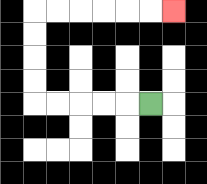{'start': '[6, 4]', 'end': '[7, 0]', 'path_directions': 'L,L,L,L,L,U,U,U,U,R,R,R,R,R,R', 'path_coordinates': '[[6, 4], [5, 4], [4, 4], [3, 4], [2, 4], [1, 4], [1, 3], [1, 2], [1, 1], [1, 0], [2, 0], [3, 0], [4, 0], [5, 0], [6, 0], [7, 0]]'}